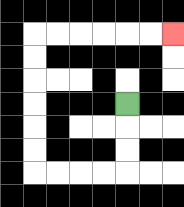{'start': '[5, 4]', 'end': '[7, 1]', 'path_directions': 'D,D,D,L,L,L,L,U,U,U,U,U,U,R,R,R,R,R,R', 'path_coordinates': '[[5, 4], [5, 5], [5, 6], [5, 7], [4, 7], [3, 7], [2, 7], [1, 7], [1, 6], [1, 5], [1, 4], [1, 3], [1, 2], [1, 1], [2, 1], [3, 1], [4, 1], [5, 1], [6, 1], [7, 1]]'}